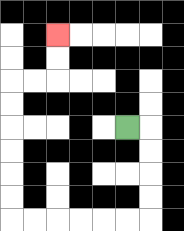{'start': '[5, 5]', 'end': '[2, 1]', 'path_directions': 'R,D,D,D,D,L,L,L,L,L,L,U,U,U,U,U,U,R,R,U,U', 'path_coordinates': '[[5, 5], [6, 5], [6, 6], [6, 7], [6, 8], [6, 9], [5, 9], [4, 9], [3, 9], [2, 9], [1, 9], [0, 9], [0, 8], [0, 7], [0, 6], [0, 5], [0, 4], [0, 3], [1, 3], [2, 3], [2, 2], [2, 1]]'}